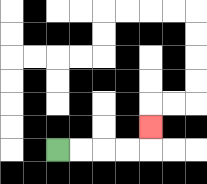{'start': '[2, 6]', 'end': '[6, 5]', 'path_directions': 'R,R,R,R,U', 'path_coordinates': '[[2, 6], [3, 6], [4, 6], [5, 6], [6, 6], [6, 5]]'}